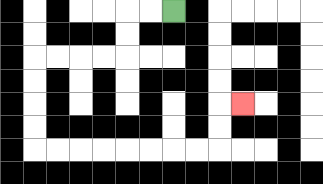{'start': '[7, 0]', 'end': '[10, 4]', 'path_directions': 'L,L,D,D,L,L,L,L,D,D,D,D,R,R,R,R,R,R,R,R,U,U,R', 'path_coordinates': '[[7, 0], [6, 0], [5, 0], [5, 1], [5, 2], [4, 2], [3, 2], [2, 2], [1, 2], [1, 3], [1, 4], [1, 5], [1, 6], [2, 6], [3, 6], [4, 6], [5, 6], [6, 6], [7, 6], [8, 6], [9, 6], [9, 5], [9, 4], [10, 4]]'}